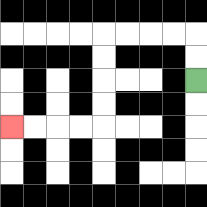{'start': '[8, 3]', 'end': '[0, 5]', 'path_directions': 'U,U,L,L,L,L,D,D,D,D,L,L,L,L', 'path_coordinates': '[[8, 3], [8, 2], [8, 1], [7, 1], [6, 1], [5, 1], [4, 1], [4, 2], [4, 3], [4, 4], [4, 5], [3, 5], [2, 5], [1, 5], [0, 5]]'}